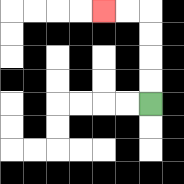{'start': '[6, 4]', 'end': '[4, 0]', 'path_directions': 'U,U,U,U,L,L', 'path_coordinates': '[[6, 4], [6, 3], [6, 2], [6, 1], [6, 0], [5, 0], [4, 0]]'}